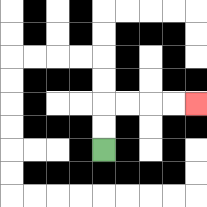{'start': '[4, 6]', 'end': '[8, 4]', 'path_directions': 'U,U,R,R,R,R', 'path_coordinates': '[[4, 6], [4, 5], [4, 4], [5, 4], [6, 4], [7, 4], [8, 4]]'}